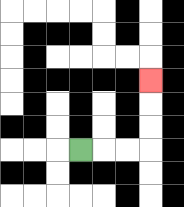{'start': '[3, 6]', 'end': '[6, 3]', 'path_directions': 'R,R,R,U,U,U', 'path_coordinates': '[[3, 6], [4, 6], [5, 6], [6, 6], [6, 5], [6, 4], [6, 3]]'}